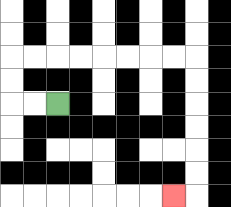{'start': '[2, 4]', 'end': '[7, 8]', 'path_directions': 'L,L,U,U,R,R,R,R,R,R,R,R,D,D,D,D,D,D,L', 'path_coordinates': '[[2, 4], [1, 4], [0, 4], [0, 3], [0, 2], [1, 2], [2, 2], [3, 2], [4, 2], [5, 2], [6, 2], [7, 2], [8, 2], [8, 3], [8, 4], [8, 5], [8, 6], [8, 7], [8, 8], [7, 8]]'}